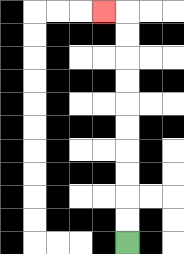{'start': '[5, 10]', 'end': '[4, 0]', 'path_directions': 'U,U,U,U,U,U,U,U,U,U,L', 'path_coordinates': '[[5, 10], [5, 9], [5, 8], [5, 7], [5, 6], [5, 5], [5, 4], [5, 3], [5, 2], [5, 1], [5, 0], [4, 0]]'}